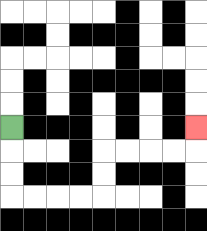{'start': '[0, 5]', 'end': '[8, 5]', 'path_directions': 'D,D,D,R,R,R,R,U,U,R,R,R,R,U', 'path_coordinates': '[[0, 5], [0, 6], [0, 7], [0, 8], [1, 8], [2, 8], [3, 8], [4, 8], [4, 7], [4, 6], [5, 6], [6, 6], [7, 6], [8, 6], [8, 5]]'}